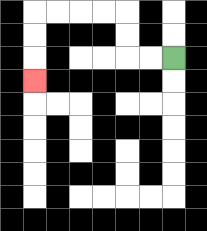{'start': '[7, 2]', 'end': '[1, 3]', 'path_directions': 'L,L,U,U,L,L,L,L,D,D,D', 'path_coordinates': '[[7, 2], [6, 2], [5, 2], [5, 1], [5, 0], [4, 0], [3, 0], [2, 0], [1, 0], [1, 1], [1, 2], [1, 3]]'}